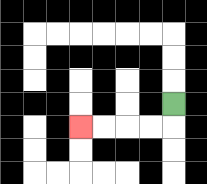{'start': '[7, 4]', 'end': '[3, 5]', 'path_directions': 'D,L,L,L,L', 'path_coordinates': '[[7, 4], [7, 5], [6, 5], [5, 5], [4, 5], [3, 5]]'}